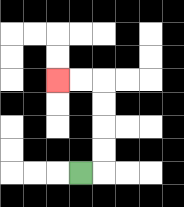{'start': '[3, 7]', 'end': '[2, 3]', 'path_directions': 'R,U,U,U,U,L,L', 'path_coordinates': '[[3, 7], [4, 7], [4, 6], [4, 5], [4, 4], [4, 3], [3, 3], [2, 3]]'}